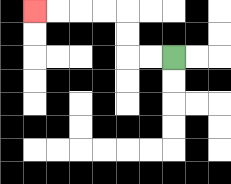{'start': '[7, 2]', 'end': '[1, 0]', 'path_directions': 'L,L,U,U,L,L,L,L', 'path_coordinates': '[[7, 2], [6, 2], [5, 2], [5, 1], [5, 0], [4, 0], [3, 0], [2, 0], [1, 0]]'}